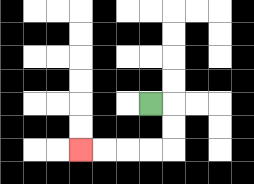{'start': '[6, 4]', 'end': '[3, 6]', 'path_directions': 'R,D,D,L,L,L,L', 'path_coordinates': '[[6, 4], [7, 4], [7, 5], [7, 6], [6, 6], [5, 6], [4, 6], [3, 6]]'}